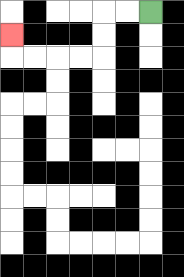{'start': '[6, 0]', 'end': '[0, 1]', 'path_directions': 'L,L,D,D,L,L,L,L,U', 'path_coordinates': '[[6, 0], [5, 0], [4, 0], [4, 1], [4, 2], [3, 2], [2, 2], [1, 2], [0, 2], [0, 1]]'}